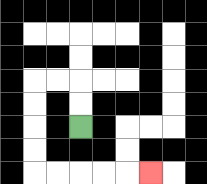{'start': '[3, 5]', 'end': '[6, 7]', 'path_directions': 'U,U,L,L,D,D,D,D,R,R,R,R,R', 'path_coordinates': '[[3, 5], [3, 4], [3, 3], [2, 3], [1, 3], [1, 4], [1, 5], [1, 6], [1, 7], [2, 7], [3, 7], [4, 7], [5, 7], [6, 7]]'}